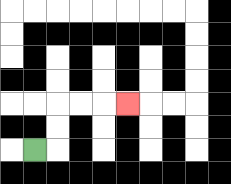{'start': '[1, 6]', 'end': '[5, 4]', 'path_directions': 'R,U,U,R,R,R', 'path_coordinates': '[[1, 6], [2, 6], [2, 5], [2, 4], [3, 4], [4, 4], [5, 4]]'}